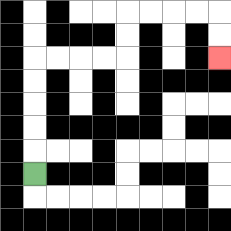{'start': '[1, 7]', 'end': '[9, 2]', 'path_directions': 'U,U,U,U,U,R,R,R,R,U,U,R,R,R,R,D,D', 'path_coordinates': '[[1, 7], [1, 6], [1, 5], [1, 4], [1, 3], [1, 2], [2, 2], [3, 2], [4, 2], [5, 2], [5, 1], [5, 0], [6, 0], [7, 0], [8, 0], [9, 0], [9, 1], [9, 2]]'}